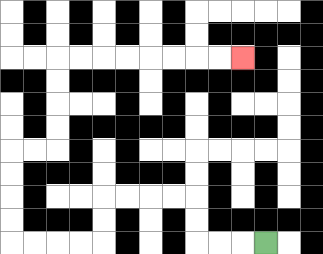{'start': '[11, 10]', 'end': '[10, 2]', 'path_directions': 'L,L,L,U,U,L,L,L,L,D,D,L,L,L,L,U,U,U,U,R,R,U,U,U,U,R,R,R,R,R,R,R,R', 'path_coordinates': '[[11, 10], [10, 10], [9, 10], [8, 10], [8, 9], [8, 8], [7, 8], [6, 8], [5, 8], [4, 8], [4, 9], [4, 10], [3, 10], [2, 10], [1, 10], [0, 10], [0, 9], [0, 8], [0, 7], [0, 6], [1, 6], [2, 6], [2, 5], [2, 4], [2, 3], [2, 2], [3, 2], [4, 2], [5, 2], [6, 2], [7, 2], [8, 2], [9, 2], [10, 2]]'}